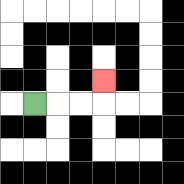{'start': '[1, 4]', 'end': '[4, 3]', 'path_directions': 'R,R,R,U', 'path_coordinates': '[[1, 4], [2, 4], [3, 4], [4, 4], [4, 3]]'}